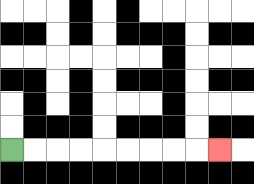{'start': '[0, 6]', 'end': '[9, 6]', 'path_directions': 'R,R,R,R,R,R,R,R,R', 'path_coordinates': '[[0, 6], [1, 6], [2, 6], [3, 6], [4, 6], [5, 6], [6, 6], [7, 6], [8, 6], [9, 6]]'}